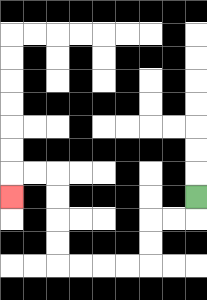{'start': '[8, 8]', 'end': '[0, 8]', 'path_directions': 'D,L,L,D,D,L,L,L,L,U,U,U,U,L,L,D', 'path_coordinates': '[[8, 8], [8, 9], [7, 9], [6, 9], [6, 10], [6, 11], [5, 11], [4, 11], [3, 11], [2, 11], [2, 10], [2, 9], [2, 8], [2, 7], [1, 7], [0, 7], [0, 8]]'}